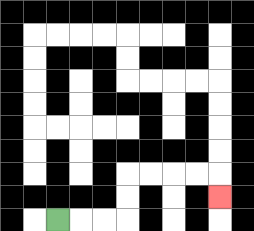{'start': '[2, 9]', 'end': '[9, 8]', 'path_directions': 'R,R,R,U,U,R,R,R,R,D', 'path_coordinates': '[[2, 9], [3, 9], [4, 9], [5, 9], [5, 8], [5, 7], [6, 7], [7, 7], [8, 7], [9, 7], [9, 8]]'}